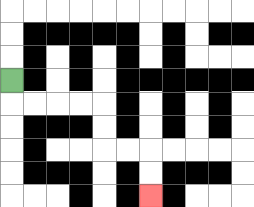{'start': '[0, 3]', 'end': '[6, 8]', 'path_directions': 'D,R,R,R,R,D,D,R,R,D,D', 'path_coordinates': '[[0, 3], [0, 4], [1, 4], [2, 4], [3, 4], [4, 4], [4, 5], [4, 6], [5, 6], [6, 6], [6, 7], [6, 8]]'}